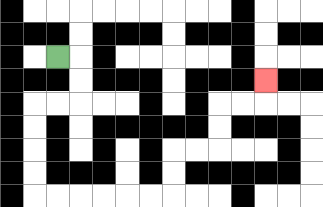{'start': '[2, 2]', 'end': '[11, 3]', 'path_directions': 'R,D,D,L,L,D,D,D,D,R,R,R,R,R,R,U,U,R,R,U,U,R,R,U', 'path_coordinates': '[[2, 2], [3, 2], [3, 3], [3, 4], [2, 4], [1, 4], [1, 5], [1, 6], [1, 7], [1, 8], [2, 8], [3, 8], [4, 8], [5, 8], [6, 8], [7, 8], [7, 7], [7, 6], [8, 6], [9, 6], [9, 5], [9, 4], [10, 4], [11, 4], [11, 3]]'}